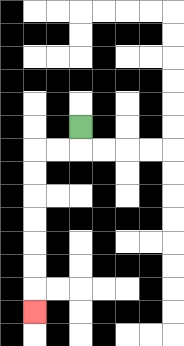{'start': '[3, 5]', 'end': '[1, 13]', 'path_directions': 'D,L,L,D,D,D,D,D,D,D', 'path_coordinates': '[[3, 5], [3, 6], [2, 6], [1, 6], [1, 7], [1, 8], [1, 9], [1, 10], [1, 11], [1, 12], [1, 13]]'}